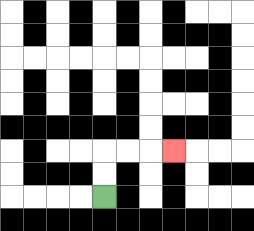{'start': '[4, 8]', 'end': '[7, 6]', 'path_directions': 'U,U,R,R,R', 'path_coordinates': '[[4, 8], [4, 7], [4, 6], [5, 6], [6, 6], [7, 6]]'}